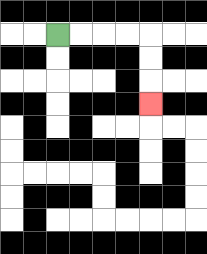{'start': '[2, 1]', 'end': '[6, 4]', 'path_directions': 'R,R,R,R,D,D,D', 'path_coordinates': '[[2, 1], [3, 1], [4, 1], [5, 1], [6, 1], [6, 2], [6, 3], [6, 4]]'}